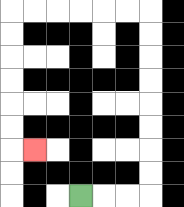{'start': '[3, 8]', 'end': '[1, 6]', 'path_directions': 'R,R,R,U,U,U,U,U,U,U,U,L,L,L,L,L,L,D,D,D,D,D,D,R', 'path_coordinates': '[[3, 8], [4, 8], [5, 8], [6, 8], [6, 7], [6, 6], [6, 5], [6, 4], [6, 3], [6, 2], [6, 1], [6, 0], [5, 0], [4, 0], [3, 0], [2, 0], [1, 0], [0, 0], [0, 1], [0, 2], [0, 3], [0, 4], [0, 5], [0, 6], [1, 6]]'}